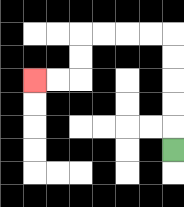{'start': '[7, 6]', 'end': '[1, 3]', 'path_directions': 'U,U,U,U,U,L,L,L,L,D,D,L,L', 'path_coordinates': '[[7, 6], [7, 5], [7, 4], [7, 3], [7, 2], [7, 1], [6, 1], [5, 1], [4, 1], [3, 1], [3, 2], [3, 3], [2, 3], [1, 3]]'}